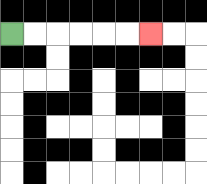{'start': '[0, 1]', 'end': '[6, 1]', 'path_directions': 'R,R,R,R,R,R', 'path_coordinates': '[[0, 1], [1, 1], [2, 1], [3, 1], [4, 1], [5, 1], [6, 1]]'}